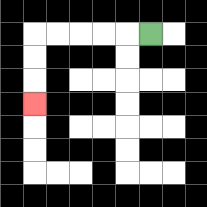{'start': '[6, 1]', 'end': '[1, 4]', 'path_directions': 'L,L,L,L,L,D,D,D', 'path_coordinates': '[[6, 1], [5, 1], [4, 1], [3, 1], [2, 1], [1, 1], [1, 2], [1, 3], [1, 4]]'}